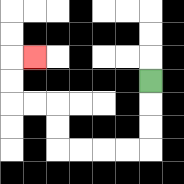{'start': '[6, 3]', 'end': '[1, 2]', 'path_directions': 'D,D,D,L,L,L,L,U,U,L,L,U,U,R', 'path_coordinates': '[[6, 3], [6, 4], [6, 5], [6, 6], [5, 6], [4, 6], [3, 6], [2, 6], [2, 5], [2, 4], [1, 4], [0, 4], [0, 3], [0, 2], [1, 2]]'}